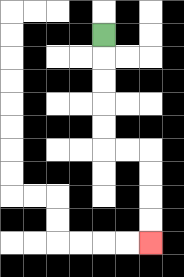{'start': '[4, 1]', 'end': '[6, 10]', 'path_directions': 'D,D,D,D,D,R,R,D,D,D,D', 'path_coordinates': '[[4, 1], [4, 2], [4, 3], [4, 4], [4, 5], [4, 6], [5, 6], [6, 6], [6, 7], [6, 8], [6, 9], [6, 10]]'}